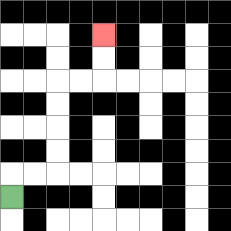{'start': '[0, 8]', 'end': '[4, 1]', 'path_directions': 'U,R,R,U,U,U,U,R,R,U,U', 'path_coordinates': '[[0, 8], [0, 7], [1, 7], [2, 7], [2, 6], [2, 5], [2, 4], [2, 3], [3, 3], [4, 3], [4, 2], [4, 1]]'}